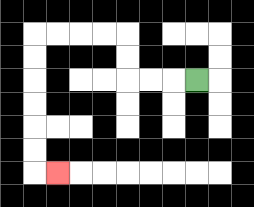{'start': '[8, 3]', 'end': '[2, 7]', 'path_directions': 'L,L,L,U,U,L,L,L,L,D,D,D,D,D,D,R', 'path_coordinates': '[[8, 3], [7, 3], [6, 3], [5, 3], [5, 2], [5, 1], [4, 1], [3, 1], [2, 1], [1, 1], [1, 2], [1, 3], [1, 4], [1, 5], [1, 6], [1, 7], [2, 7]]'}